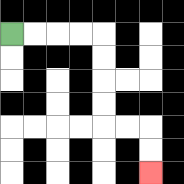{'start': '[0, 1]', 'end': '[6, 7]', 'path_directions': 'R,R,R,R,D,D,D,D,R,R,D,D', 'path_coordinates': '[[0, 1], [1, 1], [2, 1], [3, 1], [4, 1], [4, 2], [4, 3], [4, 4], [4, 5], [5, 5], [6, 5], [6, 6], [6, 7]]'}